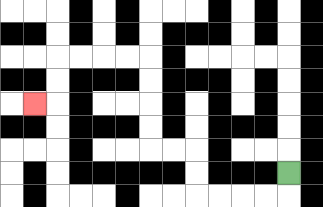{'start': '[12, 7]', 'end': '[1, 4]', 'path_directions': 'D,L,L,L,L,U,U,L,L,U,U,U,U,L,L,L,L,D,D,L', 'path_coordinates': '[[12, 7], [12, 8], [11, 8], [10, 8], [9, 8], [8, 8], [8, 7], [8, 6], [7, 6], [6, 6], [6, 5], [6, 4], [6, 3], [6, 2], [5, 2], [4, 2], [3, 2], [2, 2], [2, 3], [2, 4], [1, 4]]'}